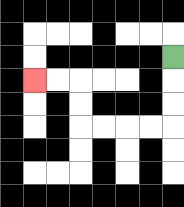{'start': '[7, 2]', 'end': '[1, 3]', 'path_directions': 'D,D,D,L,L,L,L,U,U,L,L', 'path_coordinates': '[[7, 2], [7, 3], [7, 4], [7, 5], [6, 5], [5, 5], [4, 5], [3, 5], [3, 4], [3, 3], [2, 3], [1, 3]]'}